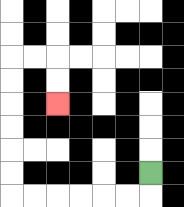{'start': '[6, 7]', 'end': '[2, 4]', 'path_directions': 'D,L,L,L,L,L,L,U,U,U,U,U,U,R,R,D,D', 'path_coordinates': '[[6, 7], [6, 8], [5, 8], [4, 8], [3, 8], [2, 8], [1, 8], [0, 8], [0, 7], [0, 6], [0, 5], [0, 4], [0, 3], [0, 2], [1, 2], [2, 2], [2, 3], [2, 4]]'}